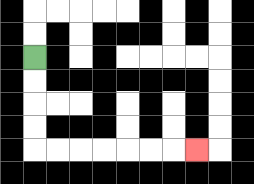{'start': '[1, 2]', 'end': '[8, 6]', 'path_directions': 'D,D,D,D,R,R,R,R,R,R,R', 'path_coordinates': '[[1, 2], [1, 3], [1, 4], [1, 5], [1, 6], [2, 6], [3, 6], [4, 6], [5, 6], [6, 6], [7, 6], [8, 6]]'}